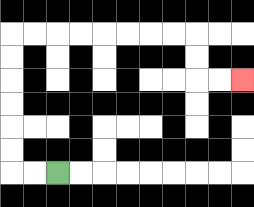{'start': '[2, 7]', 'end': '[10, 3]', 'path_directions': 'L,L,U,U,U,U,U,U,R,R,R,R,R,R,R,R,D,D,R,R', 'path_coordinates': '[[2, 7], [1, 7], [0, 7], [0, 6], [0, 5], [0, 4], [0, 3], [0, 2], [0, 1], [1, 1], [2, 1], [3, 1], [4, 1], [5, 1], [6, 1], [7, 1], [8, 1], [8, 2], [8, 3], [9, 3], [10, 3]]'}